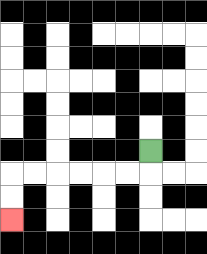{'start': '[6, 6]', 'end': '[0, 9]', 'path_directions': 'D,L,L,L,L,L,L,D,D', 'path_coordinates': '[[6, 6], [6, 7], [5, 7], [4, 7], [3, 7], [2, 7], [1, 7], [0, 7], [0, 8], [0, 9]]'}